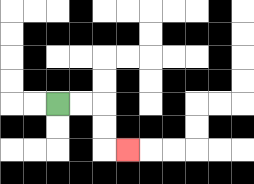{'start': '[2, 4]', 'end': '[5, 6]', 'path_directions': 'R,R,D,D,R', 'path_coordinates': '[[2, 4], [3, 4], [4, 4], [4, 5], [4, 6], [5, 6]]'}